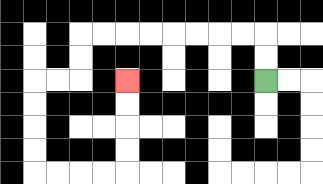{'start': '[11, 3]', 'end': '[5, 3]', 'path_directions': 'U,U,L,L,L,L,L,L,L,L,D,D,L,L,D,D,D,D,R,R,R,R,U,U,U,U', 'path_coordinates': '[[11, 3], [11, 2], [11, 1], [10, 1], [9, 1], [8, 1], [7, 1], [6, 1], [5, 1], [4, 1], [3, 1], [3, 2], [3, 3], [2, 3], [1, 3], [1, 4], [1, 5], [1, 6], [1, 7], [2, 7], [3, 7], [4, 7], [5, 7], [5, 6], [5, 5], [5, 4], [5, 3]]'}